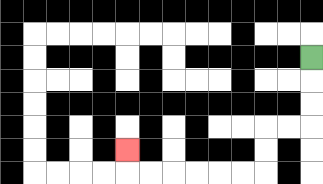{'start': '[13, 2]', 'end': '[5, 6]', 'path_directions': 'D,D,D,L,L,D,D,L,L,L,L,L,L,U', 'path_coordinates': '[[13, 2], [13, 3], [13, 4], [13, 5], [12, 5], [11, 5], [11, 6], [11, 7], [10, 7], [9, 7], [8, 7], [7, 7], [6, 7], [5, 7], [5, 6]]'}